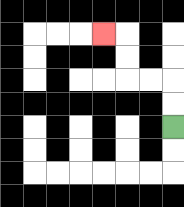{'start': '[7, 5]', 'end': '[4, 1]', 'path_directions': 'U,U,L,L,U,U,L', 'path_coordinates': '[[7, 5], [7, 4], [7, 3], [6, 3], [5, 3], [5, 2], [5, 1], [4, 1]]'}